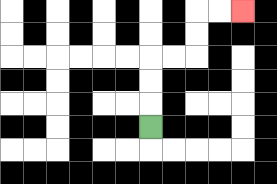{'start': '[6, 5]', 'end': '[10, 0]', 'path_directions': 'U,U,U,R,R,U,U,R,R', 'path_coordinates': '[[6, 5], [6, 4], [6, 3], [6, 2], [7, 2], [8, 2], [8, 1], [8, 0], [9, 0], [10, 0]]'}